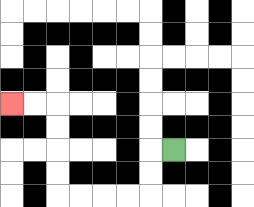{'start': '[7, 6]', 'end': '[0, 4]', 'path_directions': 'L,D,D,L,L,L,L,U,U,U,U,L,L', 'path_coordinates': '[[7, 6], [6, 6], [6, 7], [6, 8], [5, 8], [4, 8], [3, 8], [2, 8], [2, 7], [2, 6], [2, 5], [2, 4], [1, 4], [0, 4]]'}